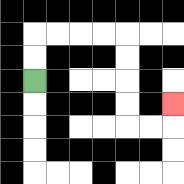{'start': '[1, 3]', 'end': '[7, 4]', 'path_directions': 'U,U,R,R,R,R,D,D,D,D,R,R,U', 'path_coordinates': '[[1, 3], [1, 2], [1, 1], [2, 1], [3, 1], [4, 1], [5, 1], [5, 2], [5, 3], [5, 4], [5, 5], [6, 5], [7, 5], [7, 4]]'}